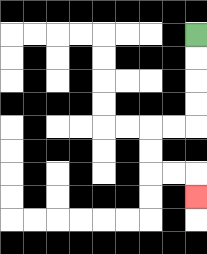{'start': '[8, 1]', 'end': '[8, 8]', 'path_directions': 'D,D,D,D,L,L,D,D,R,R,D', 'path_coordinates': '[[8, 1], [8, 2], [8, 3], [8, 4], [8, 5], [7, 5], [6, 5], [6, 6], [6, 7], [7, 7], [8, 7], [8, 8]]'}